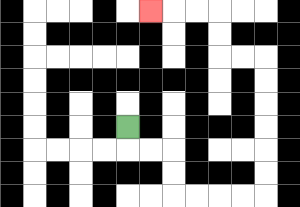{'start': '[5, 5]', 'end': '[6, 0]', 'path_directions': 'D,R,R,D,D,R,R,R,R,U,U,U,U,U,U,L,L,U,U,L,L,L', 'path_coordinates': '[[5, 5], [5, 6], [6, 6], [7, 6], [7, 7], [7, 8], [8, 8], [9, 8], [10, 8], [11, 8], [11, 7], [11, 6], [11, 5], [11, 4], [11, 3], [11, 2], [10, 2], [9, 2], [9, 1], [9, 0], [8, 0], [7, 0], [6, 0]]'}